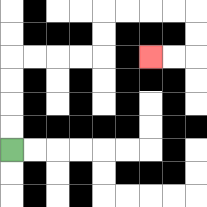{'start': '[0, 6]', 'end': '[6, 2]', 'path_directions': 'U,U,U,U,R,R,R,R,U,U,R,R,R,R,D,D,L,L', 'path_coordinates': '[[0, 6], [0, 5], [0, 4], [0, 3], [0, 2], [1, 2], [2, 2], [3, 2], [4, 2], [4, 1], [4, 0], [5, 0], [6, 0], [7, 0], [8, 0], [8, 1], [8, 2], [7, 2], [6, 2]]'}